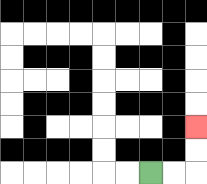{'start': '[6, 7]', 'end': '[8, 5]', 'path_directions': 'R,R,U,U', 'path_coordinates': '[[6, 7], [7, 7], [8, 7], [8, 6], [8, 5]]'}